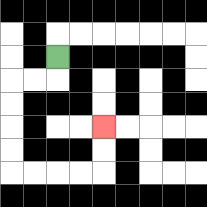{'start': '[2, 2]', 'end': '[4, 5]', 'path_directions': 'D,L,L,D,D,D,D,R,R,R,R,U,U', 'path_coordinates': '[[2, 2], [2, 3], [1, 3], [0, 3], [0, 4], [0, 5], [0, 6], [0, 7], [1, 7], [2, 7], [3, 7], [4, 7], [4, 6], [4, 5]]'}